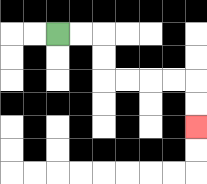{'start': '[2, 1]', 'end': '[8, 5]', 'path_directions': 'R,R,D,D,R,R,R,R,D,D', 'path_coordinates': '[[2, 1], [3, 1], [4, 1], [4, 2], [4, 3], [5, 3], [6, 3], [7, 3], [8, 3], [8, 4], [8, 5]]'}